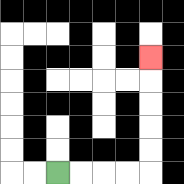{'start': '[2, 7]', 'end': '[6, 2]', 'path_directions': 'R,R,R,R,U,U,U,U,U', 'path_coordinates': '[[2, 7], [3, 7], [4, 7], [5, 7], [6, 7], [6, 6], [6, 5], [6, 4], [6, 3], [6, 2]]'}